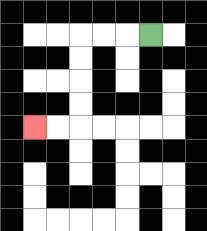{'start': '[6, 1]', 'end': '[1, 5]', 'path_directions': 'L,L,L,D,D,D,D,L,L', 'path_coordinates': '[[6, 1], [5, 1], [4, 1], [3, 1], [3, 2], [3, 3], [3, 4], [3, 5], [2, 5], [1, 5]]'}